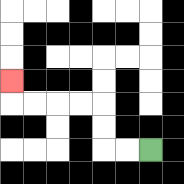{'start': '[6, 6]', 'end': '[0, 3]', 'path_directions': 'L,L,U,U,L,L,L,L,U', 'path_coordinates': '[[6, 6], [5, 6], [4, 6], [4, 5], [4, 4], [3, 4], [2, 4], [1, 4], [0, 4], [0, 3]]'}